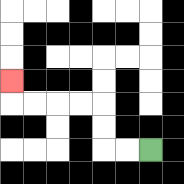{'start': '[6, 6]', 'end': '[0, 3]', 'path_directions': 'L,L,U,U,L,L,L,L,U', 'path_coordinates': '[[6, 6], [5, 6], [4, 6], [4, 5], [4, 4], [3, 4], [2, 4], [1, 4], [0, 4], [0, 3]]'}